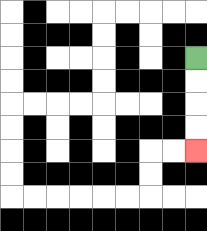{'start': '[8, 2]', 'end': '[8, 6]', 'path_directions': 'D,D,D,D', 'path_coordinates': '[[8, 2], [8, 3], [8, 4], [8, 5], [8, 6]]'}